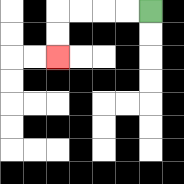{'start': '[6, 0]', 'end': '[2, 2]', 'path_directions': 'L,L,L,L,D,D', 'path_coordinates': '[[6, 0], [5, 0], [4, 0], [3, 0], [2, 0], [2, 1], [2, 2]]'}